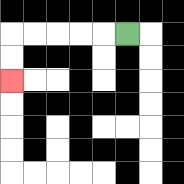{'start': '[5, 1]', 'end': '[0, 3]', 'path_directions': 'L,L,L,L,L,D,D', 'path_coordinates': '[[5, 1], [4, 1], [3, 1], [2, 1], [1, 1], [0, 1], [0, 2], [0, 3]]'}